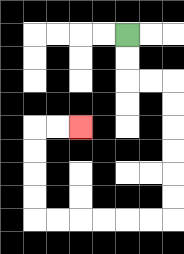{'start': '[5, 1]', 'end': '[3, 5]', 'path_directions': 'D,D,R,R,D,D,D,D,D,D,L,L,L,L,L,L,U,U,U,U,R,R', 'path_coordinates': '[[5, 1], [5, 2], [5, 3], [6, 3], [7, 3], [7, 4], [7, 5], [7, 6], [7, 7], [7, 8], [7, 9], [6, 9], [5, 9], [4, 9], [3, 9], [2, 9], [1, 9], [1, 8], [1, 7], [1, 6], [1, 5], [2, 5], [3, 5]]'}